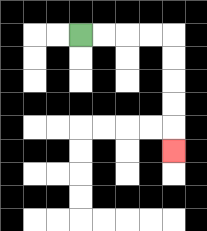{'start': '[3, 1]', 'end': '[7, 6]', 'path_directions': 'R,R,R,R,D,D,D,D,D', 'path_coordinates': '[[3, 1], [4, 1], [5, 1], [6, 1], [7, 1], [7, 2], [7, 3], [7, 4], [7, 5], [7, 6]]'}